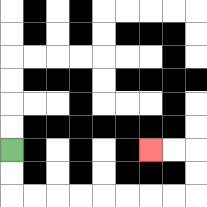{'start': '[0, 6]', 'end': '[6, 6]', 'path_directions': 'D,D,R,R,R,R,R,R,R,R,U,U,L,L', 'path_coordinates': '[[0, 6], [0, 7], [0, 8], [1, 8], [2, 8], [3, 8], [4, 8], [5, 8], [6, 8], [7, 8], [8, 8], [8, 7], [8, 6], [7, 6], [6, 6]]'}